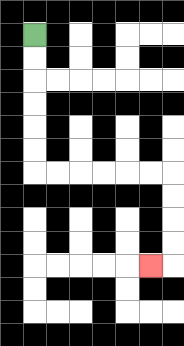{'start': '[1, 1]', 'end': '[6, 11]', 'path_directions': 'D,D,D,D,D,D,R,R,R,R,R,R,D,D,D,D,L', 'path_coordinates': '[[1, 1], [1, 2], [1, 3], [1, 4], [1, 5], [1, 6], [1, 7], [2, 7], [3, 7], [4, 7], [5, 7], [6, 7], [7, 7], [7, 8], [7, 9], [7, 10], [7, 11], [6, 11]]'}